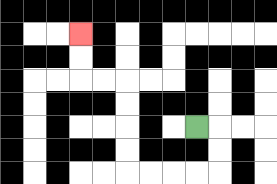{'start': '[8, 5]', 'end': '[3, 1]', 'path_directions': 'R,D,D,L,L,L,L,U,U,U,U,L,L,U,U', 'path_coordinates': '[[8, 5], [9, 5], [9, 6], [9, 7], [8, 7], [7, 7], [6, 7], [5, 7], [5, 6], [5, 5], [5, 4], [5, 3], [4, 3], [3, 3], [3, 2], [3, 1]]'}